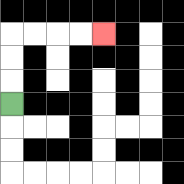{'start': '[0, 4]', 'end': '[4, 1]', 'path_directions': 'U,U,U,R,R,R,R', 'path_coordinates': '[[0, 4], [0, 3], [0, 2], [0, 1], [1, 1], [2, 1], [3, 1], [4, 1]]'}